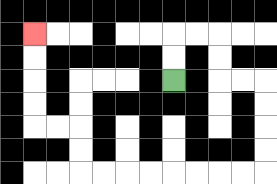{'start': '[7, 3]', 'end': '[1, 1]', 'path_directions': 'U,U,R,R,D,D,R,R,D,D,D,D,L,L,L,L,L,L,L,L,U,U,L,L,U,U,U,U', 'path_coordinates': '[[7, 3], [7, 2], [7, 1], [8, 1], [9, 1], [9, 2], [9, 3], [10, 3], [11, 3], [11, 4], [11, 5], [11, 6], [11, 7], [10, 7], [9, 7], [8, 7], [7, 7], [6, 7], [5, 7], [4, 7], [3, 7], [3, 6], [3, 5], [2, 5], [1, 5], [1, 4], [1, 3], [1, 2], [1, 1]]'}